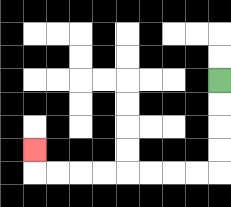{'start': '[9, 3]', 'end': '[1, 6]', 'path_directions': 'D,D,D,D,L,L,L,L,L,L,L,L,U', 'path_coordinates': '[[9, 3], [9, 4], [9, 5], [9, 6], [9, 7], [8, 7], [7, 7], [6, 7], [5, 7], [4, 7], [3, 7], [2, 7], [1, 7], [1, 6]]'}